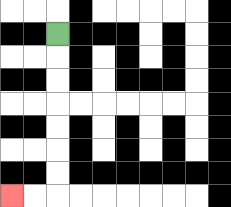{'start': '[2, 1]', 'end': '[0, 8]', 'path_directions': 'D,D,D,D,D,D,D,L,L', 'path_coordinates': '[[2, 1], [2, 2], [2, 3], [2, 4], [2, 5], [2, 6], [2, 7], [2, 8], [1, 8], [0, 8]]'}